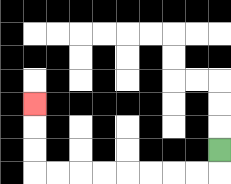{'start': '[9, 6]', 'end': '[1, 4]', 'path_directions': 'D,L,L,L,L,L,L,L,L,U,U,U', 'path_coordinates': '[[9, 6], [9, 7], [8, 7], [7, 7], [6, 7], [5, 7], [4, 7], [3, 7], [2, 7], [1, 7], [1, 6], [1, 5], [1, 4]]'}